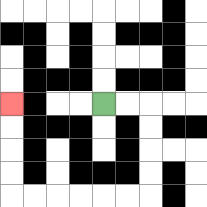{'start': '[4, 4]', 'end': '[0, 4]', 'path_directions': 'R,R,D,D,D,D,L,L,L,L,L,L,U,U,U,U', 'path_coordinates': '[[4, 4], [5, 4], [6, 4], [6, 5], [6, 6], [6, 7], [6, 8], [5, 8], [4, 8], [3, 8], [2, 8], [1, 8], [0, 8], [0, 7], [0, 6], [0, 5], [0, 4]]'}